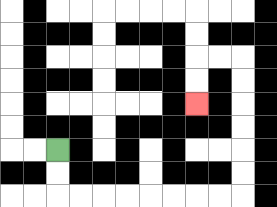{'start': '[2, 6]', 'end': '[8, 4]', 'path_directions': 'D,D,R,R,R,R,R,R,R,R,U,U,U,U,U,U,L,L,D,D', 'path_coordinates': '[[2, 6], [2, 7], [2, 8], [3, 8], [4, 8], [5, 8], [6, 8], [7, 8], [8, 8], [9, 8], [10, 8], [10, 7], [10, 6], [10, 5], [10, 4], [10, 3], [10, 2], [9, 2], [8, 2], [8, 3], [8, 4]]'}